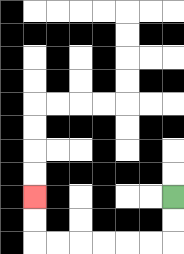{'start': '[7, 8]', 'end': '[1, 8]', 'path_directions': 'D,D,L,L,L,L,L,L,U,U', 'path_coordinates': '[[7, 8], [7, 9], [7, 10], [6, 10], [5, 10], [4, 10], [3, 10], [2, 10], [1, 10], [1, 9], [1, 8]]'}